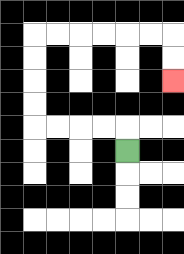{'start': '[5, 6]', 'end': '[7, 3]', 'path_directions': 'U,L,L,L,L,U,U,U,U,R,R,R,R,R,R,D,D', 'path_coordinates': '[[5, 6], [5, 5], [4, 5], [3, 5], [2, 5], [1, 5], [1, 4], [1, 3], [1, 2], [1, 1], [2, 1], [3, 1], [4, 1], [5, 1], [6, 1], [7, 1], [7, 2], [7, 3]]'}